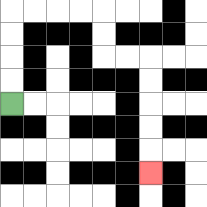{'start': '[0, 4]', 'end': '[6, 7]', 'path_directions': 'U,U,U,U,R,R,R,R,D,D,R,R,D,D,D,D,D', 'path_coordinates': '[[0, 4], [0, 3], [0, 2], [0, 1], [0, 0], [1, 0], [2, 0], [3, 0], [4, 0], [4, 1], [4, 2], [5, 2], [6, 2], [6, 3], [6, 4], [6, 5], [6, 6], [6, 7]]'}